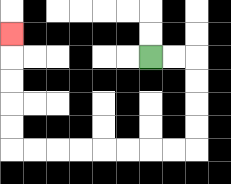{'start': '[6, 2]', 'end': '[0, 1]', 'path_directions': 'R,R,D,D,D,D,L,L,L,L,L,L,L,L,U,U,U,U,U', 'path_coordinates': '[[6, 2], [7, 2], [8, 2], [8, 3], [8, 4], [8, 5], [8, 6], [7, 6], [6, 6], [5, 6], [4, 6], [3, 6], [2, 6], [1, 6], [0, 6], [0, 5], [0, 4], [0, 3], [0, 2], [0, 1]]'}